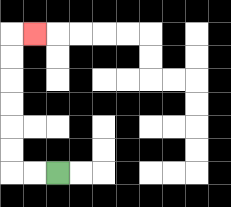{'start': '[2, 7]', 'end': '[1, 1]', 'path_directions': 'L,L,U,U,U,U,U,U,R', 'path_coordinates': '[[2, 7], [1, 7], [0, 7], [0, 6], [0, 5], [0, 4], [0, 3], [0, 2], [0, 1], [1, 1]]'}